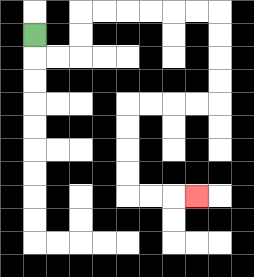{'start': '[1, 1]', 'end': '[8, 8]', 'path_directions': 'D,R,R,U,U,R,R,R,R,R,R,D,D,D,D,L,L,L,L,D,D,D,D,R,R,R', 'path_coordinates': '[[1, 1], [1, 2], [2, 2], [3, 2], [3, 1], [3, 0], [4, 0], [5, 0], [6, 0], [7, 0], [8, 0], [9, 0], [9, 1], [9, 2], [9, 3], [9, 4], [8, 4], [7, 4], [6, 4], [5, 4], [5, 5], [5, 6], [5, 7], [5, 8], [6, 8], [7, 8], [8, 8]]'}